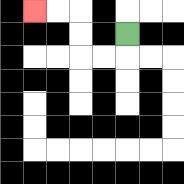{'start': '[5, 1]', 'end': '[1, 0]', 'path_directions': 'D,L,L,U,U,L,L', 'path_coordinates': '[[5, 1], [5, 2], [4, 2], [3, 2], [3, 1], [3, 0], [2, 0], [1, 0]]'}